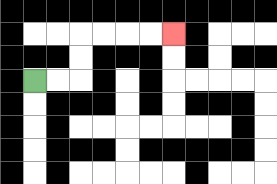{'start': '[1, 3]', 'end': '[7, 1]', 'path_directions': 'R,R,U,U,R,R,R,R', 'path_coordinates': '[[1, 3], [2, 3], [3, 3], [3, 2], [3, 1], [4, 1], [5, 1], [6, 1], [7, 1]]'}